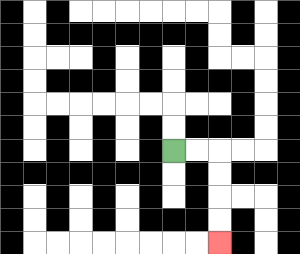{'start': '[7, 6]', 'end': '[9, 10]', 'path_directions': 'R,R,D,D,D,D', 'path_coordinates': '[[7, 6], [8, 6], [9, 6], [9, 7], [9, 8], [9, 9], [9, 10]]'}